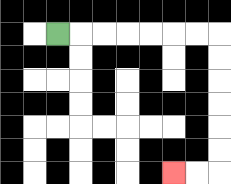{'start': '[2, 1]', 'end': '[7, 7]', 'path_directions': 'R,R,R,R,R,R,R,D,D,D,D,D,D,L,L', 'path_coordinates': '[[2, 1], [3, 1], [4, 1], [5, 1], [6, 1], [7, 1], [8, 1], [9, 1], [9, 2], [9, 3], [9, 4], [9, 5], [9, 6], [9, 7], [8, 7], [7, 7]]'}